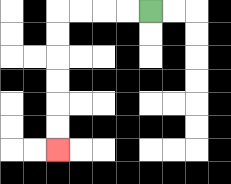{'start': '[6, 0]', 'end': '[2, 6]', 'path_directions': 'L,L,L,L,D,D,D,D,D,D', 'path_coordinates': '[[6, 0], [5, 0], [4, 0], [3, 0], [2, 0], [2, 1], [2, 2], [2, 3], [2, 4], [2, 5], [2, 6]]'}